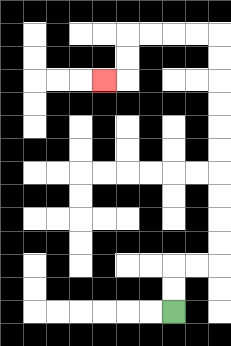{'start': '[7, 13]', 'end': '[4, 3]', 'path_directions': 'U,U,R,R,U,U,U,U,U,U,U,U,U,U,L,L,L,L,D,D,L', 'path_coordinates': '[[7, 13], [7, 12], [7, 11], [8, 11], [9, 11], [9, 10], [9, 9], [9, 8], [9, 7], [9, 6], [9, 5], [9, 4], [9, 3], [9, 2], [9, 1], [8, 1], [7, 1], [6, 1], [5, 1], [5, 2], [5, 3], [4, 3]]'}